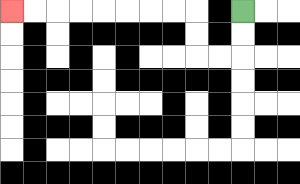{'start': '[10, 0]', 'end': '[0, 0]', 'path_directions': 'D,D,L,L,U,U,L,L,L,L,L,L,L,L', 'path_coordinates': '[[10, 0], [10, 1], [10, 2], [9, 2], [8, 2], [8, 1], [8, 0], [7, 0], [6, 0], [5, 0], [4, 0], [3, 0], [2, 0], [1, 0], [0, 0]]'}